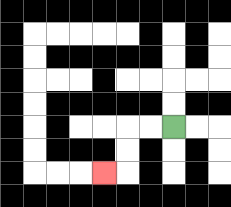{'start': '[7, 5]', 'end': '[4, 7]', 'path_directions': 'L,L,D,D,L', 'path_coordinates': '[[7, 5], [6, 5], [5, 5], [5, 6], [5, 7], [4, 7]]'}